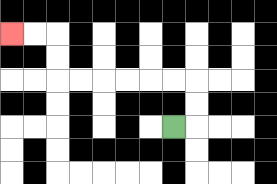{'start': '[7, 5]', 'end': '[0, 1]', 'path_directions': 'R,U,U,L,L,L,L,L,L,U,U,L,L', 'path_coordinates': '[[7, 5], [8, 5], [8, 4], [8, 3], [7, 3], [6, 3], [5, 3], [4, 3], [3, 3], [2, 3], [2, 2], [2, 1], [1, 1], [0, 1]]'}